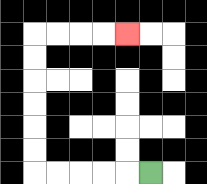{'start': '[6, 7]', 'end': '[5, 1]', 'path_directions': 'L,L,L,L,L,U,U,U,U,U,U,R,R,R,R', 'path_coordinates': '[[6, 7], [5, 7], [4, 7], [3, 7], [2, 7], [1, 7], [1, 6], [1, 5], [1, 4], [1, 3], [1, 2], [1, 1], [2, 1], [3, 1], [4, 1], [5, 1]]'}